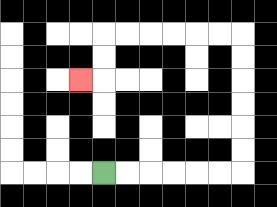{'start': '[4, 7]', 'end': '[3, 3]', 'path_directions': 'R,R,R,R,R,R,U,U,U,U,U,U,L,L,L,L,L,L,D,D,L', 'path_coordinates': '[[4, 7], [5, 7], [6, 7], [7, 7], [8, 7], [9, 7], [10, 7], [10, 6], [10, 5], [10, 4], [10, 3], [10, 2], [10, 1], [9, 1], [8, 1], [7, 1], [6, 1], [5, 1], [4, 1], [4, 2], [4, 3], [3, 3]]'}